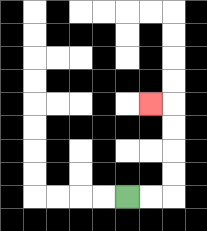{'start': '[5, 8]', 'end': '[6, 4]', 'path_directions': 'R,R,U,U,U,U,L', 'path_coordinates': '[[5, 8], [6, 8], [7, 8], [7, 7], [7, 6], [7, 5], [7, 4], [6, 4]]'}